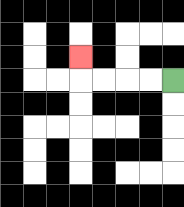{'start': '[7, 3]', 'end': '[3, 2]', 'path_directions': 'L,L,L,L,U', 'path_coordinates': '[[7, 3], [6, 3], [5, 3], [4, 3], [3, 3], [3, 2]]'}